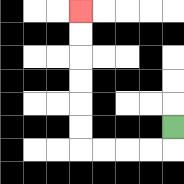{'start': '[7, 5]', 'end': '[3, 0]', 'path_directions': 'D,L,L,L,L,U,U,U,U,U,U', 'path_coordinates': '[[7, 5], [7, 6], [6, 6], [5, 6], [4, 6], [3, 6], [3, 5], [3, 4], [3, 3], [3, 2], [3, 1], [3, 0]]'}